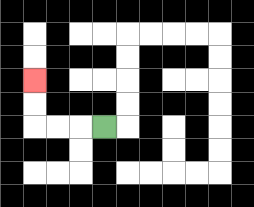{'start': '[4, 5]', 'end': '[1, 3]', 'path_directions': 'L,L,L,U,U', 'path_coordinates': '[[4, 5], [3, 5], [2, 5], [1, 5], [1, 4], [1, 3]]'}